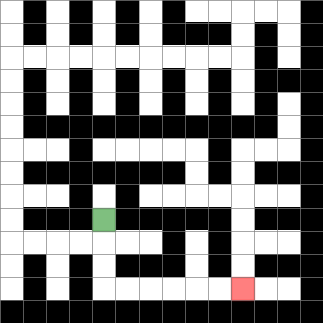{'start': '[4, 9]', 'end': '[10, 12]', 'path_directions': 'D,D,D,R,R,R,R,R,R', 'path_coordinates': '[[4, 9], [4, 10], [4, 11], [4, 12], [5, 12], [6, 12], [7, 12], [8, 12], [9, 12], [10, 12]]'}